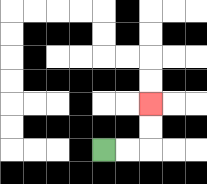{'start': '[4, 6]', 'end': '[6, 4]', 'path_directions': 'R,R,U,U', 'path_coordinates': '[[4, 6], [5, 6], [6, 6], [6, 5], [6, 4]]'}